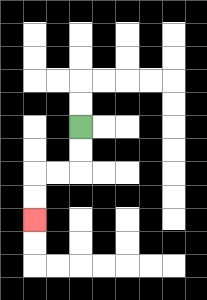{'start': '[3, 5]', 'end': '[1, 9]', 'path_directions': 'D,D,L,L,D,D', 'path_coordinates': '[[3, 5], [3, 6], [3, 7], [2, 7], [1, 7], [1, 8], [1, 9]]'}